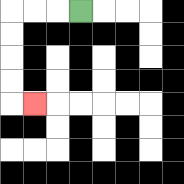{'start': '[3, 0]', 'end': '[1, 4]', 'path_directions': 'L,L,L,D,D,D,D,R', 'path_coordinates': '[[3, 0], [2, 0], [1, 0], [0, 0], [0, 1], [0, 2], [0, 3], [0, 4], [1, 4]]'}